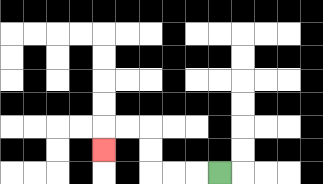{'start': '[9, 7]', 'end': '[4, 6]', 'path_directions': 'L,L,L,U,U,L,L,D', 'path_coordinates': '[[9, 7], [8, 7], [7, 7], [6, 7], [6, 6], [6, 5], [5, 5], [4, 5], [4, 6]]'}